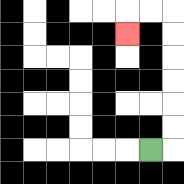{'start': '[6, 6]', 'end': '[5, 1]', 'path_directions': 'R,U,U,U,U,U,U,L,L,D', 'path_coordinates': '[[6, 6], [7, 6], [7, 5], [7, 4], [7, 3], [7, 2], [7, 1], [7, 0], [6, 0], [5, 0], [5, 1]]'}